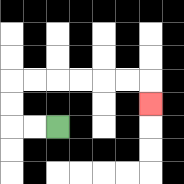{'start': '[2, 5]', 'end': '[6, 4]', 'path_directions': 'L,L,U,U,R,R,R,R,R,R,D', 'path_coordinates': '[[2, 5], [1, 5], [0, 5], [0, 4], [0, 3], [1, 3], [2, 3], [3, 3], [4, 3], [5, 3], [6, 3], [6, 4]]'}